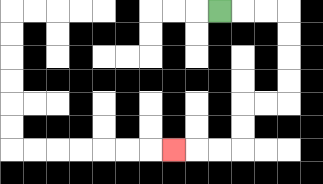{'start': '[9, 0]', 'end': '[7, 6]', 'path_directions': 'R,R,R,D,D,D,D,L,L,D,D,L,L,L', 'path_coordinates': '[[9, 0], [10, 0], [11, 0], [12, 0], [12, 1], [12, 2], [12, 3], [12, 4], [11, 4], [10, 4], [10, 5], [10, 6], [9, 6], [8, 6], [7, 6]]'}